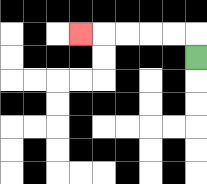{'start': '[8, 2]', 'end': '[3, 1]', 'path_directions': 'U,L,L,L,L,L', 'path_coordinates': '[[8, 2], [8, 1], [7, 1], [6, 1], [5, 1], [4, 1], [3, 1]]'}